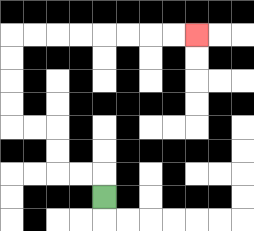{'start': '[4, 8]', 'end': '[8, 1]', 'path_directions': 'U,L,L,U,U,L,L,U,U,U,U,R,R,R,R,R,R,R,R', 'path_coordinates': '[[4, 8], [4, 7], [3, 7], [2, 7], [2, 6], [2, 5], [1, 5], [0, 5], [0, 4], [0, 3], [0, 2], [0, 1], [1, 1], [2, 1], [3, 1], [4, 1], [5, 1], [6, 1], [7, 1], [8, 1]]'}